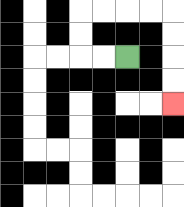{'start': '[5, 2]', 'end': '[7, 4]', 'path_directions': 'L,L,U,U,R,R,R,R,D,D,D,D', 'path_coordinates': '[[5, 2], [4, 2], [3, 2], [3, 1], [3, 0], [4, 0], [5, 0], [6, 0], [7, 0], [7, 1], [7, 2], [7, 3], [7, 4]]'}